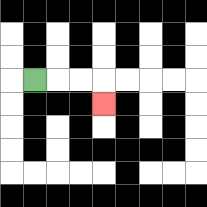{'start': '[1, 3]', 'end': '[4, 4]', 'path_directions': 'R,R,R,D', 'path_coordinates': '[[1, 3], [2, 3], [3, 3], [4, 3], [4, 4]]'}